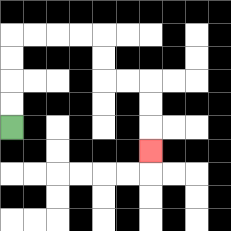{'start': '[0, 5]', 'end': '[6, 6]', 'path_directions': 'U,U,U,U,R,R,R,R,D,D,R,R,D,D,D', 'path_coordinates': '[[0, 5], [0, 4], [0, 3], [0, 2], [0, 1], [1, 1], [2, 1], [3, 1], [4, 1], [4, 2], [4, 3], [5, 3], [6, 3], [6, 4], [6, 5], [6, 6]]'}